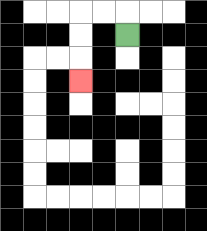{'start': '[5, 1]', 'end': '[3, 3]', 'path_directions': 'U,L,L,D,D,D', 'path_coordinates': '[[5, 1], [5, 0], [4, 0], [3, 0], [3, 1], [3, 2], [3, 3]]'}